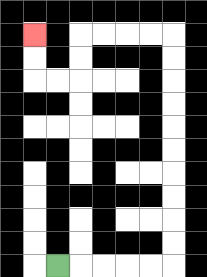{'start': '[2, 11]', 'end': '[1, 1]', 'path_directions': 'R,R,R,R,R,U,U,U,U,U,U,U,U,U,U,L,L,L,L,D,D,L,L,U,U', 'path_coordinates': '[[2, 11], [3, 11], [4, 11], [5, 11], [6, 11], [7, 11], [7, 10], [7, 9], [7, 8], [7, 7], [7, 6], [7, 5], [7, 4], [7, 3], [7, 2], [7, 1], [6, 1], [5, 1], [4, 1], [3, 1], [3, 2], [3, 3], [2, 3], [1, 3], [1, 2], [1, 1]]'}